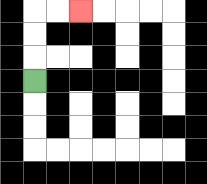{'start': '[1, 3]', 'end': '[3, 0]', 'path_directions': 'U,U,U,R,R', 'path_coordinates': '[[1, 3], [1, 2], [1, 1], [1, 0], [2, 0], [3, 0]]'}